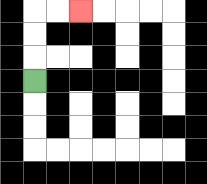{'start': '[1, 3]', 'end': '[3, 0]', 'path_directions': 'U,U,U,R,R', 'path_coordinates': '[[1, 3], [1, 2], [1, 1], [1, 0], [2, 0], [3, 0]]'}